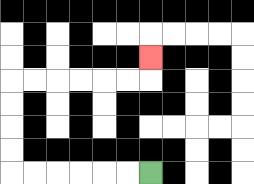{'start': '[6, 7]', 'end': '[6, 2]', 'path_directions': 'L,L,L,L,L,L,U,U,U,U,R,R,R,R,R,R,U', 'path_coordinates': '[[6, 7], [5, 7], [4, 7], [3, 7], [2, 7], [1, 7], [0, 7], [0, 6], [0, 5], [0, 4], [0, 3], [1, 3], [2, 3], [3, 3], [4, 3], [5, 3], [6, 3], [6, 2]]'}